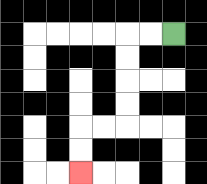{'start': '[7, 1]', 'end': '[3, 7]', 'path_directions': 'L,L,D,D,D,D,L,L,D,D', 'path_coordinates': '[[7, 1], [6, 1], [5, 1], [5, 2], [5, 3], [5, 4], [5, 5], [4, 5], [3, 5], [3, 6], [3, 7]]'}